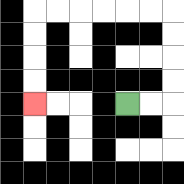{'start': '[5, 4]', 'end': '[1, 4]', 'path_directions': 'R,R,U,U,U,U,L,L,L,L,L,L,D,D,D,D', 'path_coordinates': '[[5, 4], [6, 4], [7, 4], [7, 3], [7, 2], [7, 1], [7, 0], [6, 0], [5, 0], [4, 0], [3, 0], [2, 0], [1, 0], [1, 1], [1, 2], [1, 3], [1, 4]]'}